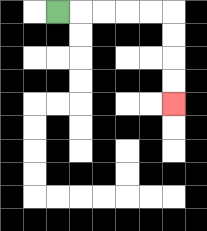{'start': '[2, 0]', 'end': '[7, 4]', 'path_directions': 'R,R,R,R,R,D,D,D,D', 'path_coordinates': '[[2, 0], [3, 0], [4, 0], [5, 0], [6, 0], [7, 0], [7, 1], [7, 2], [7, 3], [7, 4]]'}